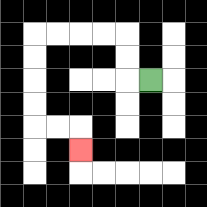{'start': '[6, 3]', 'end': '[3, 6]', 'path_directions': 'L,U,U,L,L,L,L,D,D,D,D,R,R,D', 'path_coordinates': '[[6, 3], [5, 3], [5, 2], [5, 1], [4, 1], [3, 1], [2, 1], [1, 1], [1, 2], [1, 3], [1, 4], [1, 5], [2, 5], [3, 5], [3, 6]]'}